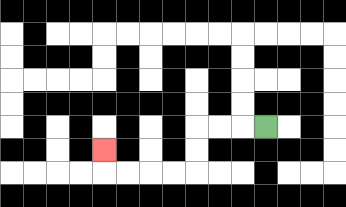{'start': '[11, 5]', 'end': '[4, 6]', 'path_directions': 'L,L,L,D,D,L,L,L,L,U', 'path_coordinates': '[[11, 5], [10, 5], [9, 5], [8, 5], [8, 6], [8, 7], [7, 7], [6, 7], [5, 7], [4, 7], [4, 6]]'}